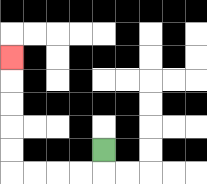{'start': '[4, 6]', 'end': '[0, 2]', 'path_directions': 'D,L,L,L,L,U,U,U,U,U', 'path_coordinates': '[[4, 6], [4, 7], [3, 7], [2, 7], [1, 7], [0, 7], [0, 6], [0, 5], [0, 4], [0, 3], [0, 2]]'}